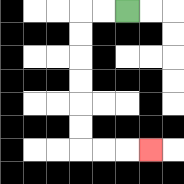{'start': '[5, 0]', 'end': '[6, 6]', 'path_directions': 'L,L,D,D,D,D,D,D,R,R,R', 'path_coordinates': '[[5, 0], [4, 0], [3, 0], [3, 1], [3, 2], [3, 3], [3, 4], [3, 5], [3, 6], [4, 6], [5, 6], [6, 6]]'}